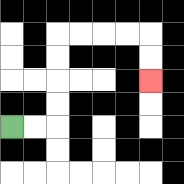{'start': '[0, 5]', 'end': '[6, 3]', 'path_directions': 'R,R,U,U,U,U,R,R,R,R,D,D', 'path_coordinates': '[[0, 5], [1, 5], [2, 5], [2, 4], [2, 3], [2, 2], [2, 1], [3, 1], [4, 1], [5, 1], [6, 1], [6, 2], [6, 3]]'}